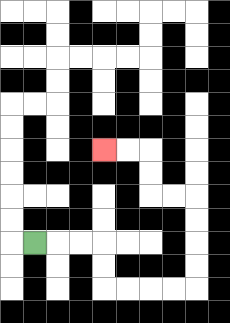{'start': '[1, 10]', 'end': '[4, 6]', 'path_directions': 'R,R,R,D,D,R,R,R,R,U,U,U,U,L,L,U,U,L,L', 'path_coordinates': '[[1, 10], [2, 10], [3, 10], [4, 10], [4, 11], [4, 12], [5, 12], [6, 12], [7, 12], [8, 12], [8, 11], [8, 10], [8, 9], [8, 8], [7, 8], [6, 8], [6, 7], [6, 6], [5, 6], [4, 6]]'}